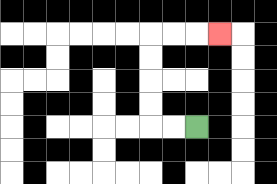{'start': '[8, 5]', 'end': '[9, 1]', 'path_directions': 'L,L,U,U,U,U,R,R,R', 'path_coordinates': '[[8, 5], [7, 5], [6, 5], [6, 4], [6, 3], [6, 2], [6, 1], [7, 1], [8, 1], [9, 1]]'}